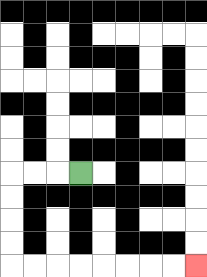{'start': '[3, 7]', 'end': '[8, 11]', 'path_directions': 'L,L,L,D,D,D,D,R,R,R,R,R,R,R,R', 'path_coordinates': '[[3, 7], [2, 7], [1, 7], [0, 7], [0, 8], [0, 9], [0, 10], [0, 11], [1, 11], [2, 11], [3, 11], [4, 11], [5, 11], [6, 11], [7, 11], [8, 11]]'}